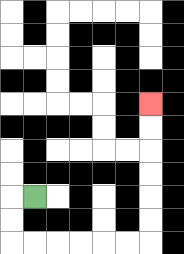{'start': '[1, 8]', 'end': '[6, 4]', 'path_directions': 'L,D,D,R,R,R,R,R,R,U,U,U,U,U,U', 'path_coordinates': '[[1, 8], [0, 8], [0, 9], [0, 10], [1, 10], [2, 10], [3, 10], [4, 10], [5, 10], [6, 10], [6, 9], [6, 8], [6, 7], [6, 6], [6, 5], [6, 4]]'}